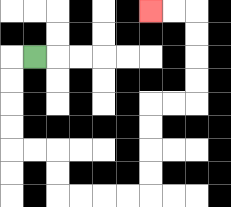{'start': '[1, 2]', 'end': '[6, 0]', 'path_directions': 'L,D,D,D,D,R,R,D,D,R,R,R,R,U,U,U,U,R,R,U,U,U,U,L,L', 'path_coordinates': '[[1, 2], [0, 2], [0, 3], [0, 4], [0, 5], [0, 6], [1, 6], [2, 6], [2, 7], [2, 8], [3, 8], [4, 8], [5, 8], [6, 8], [6, 7], [6, 6], [6, 5], [6, 4], [7, 4], [8, 4], [8, 3], [8, 2], [8, 1], [8, 0], [7, 0], [6, 0]]'}